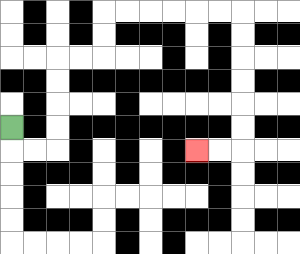{'start': '[0, 5]', 'end': '[8, 6]', 'path_directions': 'D,R,R,U,U,U,U,R,R,U,U,R,R,R,R,R,R,D,D,D,D,D,D,L,L', 'path_coordinates': '[[0, 5], [0, 6], [1, 6], [2, 6], [2, 5], [2, 4], [2, 3], [2, 2], [3, 2], [4, 2], [4, 1], [4, 0], [5, 0], [6, 0], [7, 0], [8, 0], [9, 0], [10, 0], [10, 1], [10, 2], [10, 3], [10, 4], [10, 5], [10, 6], [9, 6], [8, 6]]'}